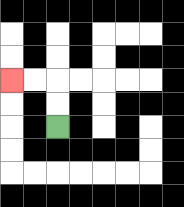{'start': '[2, 5]', 'end': '[0, 3]', 'path_directions': 'U,U,L,L', 'path_coordinates': '[[2, 5], [2, 4], [2, 3], [1, 3], [0, 3]]'}